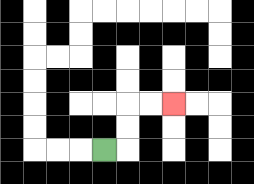{'start': '[4, 6]', 'end': '[7, 4]', 'path_directions': 'R,U,U,R,R', 'path_coordinates': '[[4, 6], [5, 6], [5, 5], [5, 4], [6, 4], [7, 4]]'}